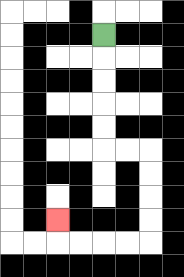{'start': '[4, 1]', 'end': '[2, 9]', 'path_directions': 'D,D,D,D,D,R,R,D,D,D,D,L,L,L,L,U', 'path_coordinates': '[[4, 1], [4, 2], [4, 3], [4, 4], [4, 5], [4, 6], [5, 6], [6, 6], [6, 7], [6, 8], [6, 9], [6, 10], [5, 10], [4, 10], [3, 10], [2, 10], [2, 9]]'}